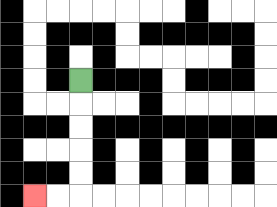{'start': '[3, 3]', 'end': '[1, 8]', 'path_directions': 'D,D,D,D,D,L,L', 'path_coordinates': '[[3, 3], [3, 4], [3, 5], [3, 6], [3, 7], [3, 8], [2, 8], [1, 8]]'}